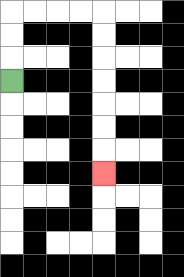{'start': '[0, 3]', 'end': '[4, 7]', 'path_directions': 'U,U,U,R,R,R,R,D,D,D,D,D,D,D', 'path_coordinates': '[[0, 3], [0, 2], [0, 1], [0, 0], [1, 0], [2, 0], [3, 0], [4, 0], [4, 1], [4, 2], [4, 3], [4, 4], [4, 5], [4, 6], [4, 7]]'}